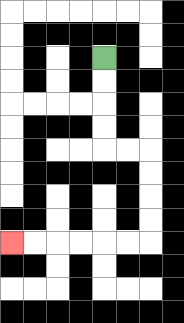{'start': '[4, 2]', 'end': '[0, 10]', 'path_directions': 'D,D,D,D,R,R,D,D,D,D,L,L,L,L,L,L', 'path_coordinates': '[[4, 2], [4, 3], [4, 4], [4, 5], [4, 6], [5, 6], [6, 6], [6, 7], [6, 8], [6, 9], [6, 10], [5, 10], [4, 10], [3, 10], [2, 10], [1, 10], [0, 10]]'}